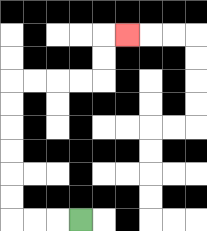{'start': '[3, 9]', 'end': '[5, 1]', 'path_directions': 'L,L,L,U,U,U,U,U,U,R,R,R,R,U,U,R', 'path_coordinates': '[[3, 9], [2, 9], [1, 9], [0, 9], [0, 8], [0, 7], [0, 6], [0, 5], [0, 4], [0, 3], [1, 3], [2, 3], [3, 3], [4, 3], [4, 2], [4, 1], [5, 1]]'}